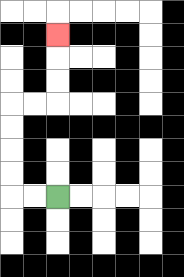{'start': '[2, 8]', 'end': '[2, 1]', 'path_directions': 'L,L,U,U,U,U,R,R,U,U,U', 'path_coordinates': '[[2, 8], [1, 8], [0, 8], [0, 7], [0, 6], [0, 5], [0, 4], [1, 4], [2, 4], [2, 3], [2, 2], [2, 1]]'}